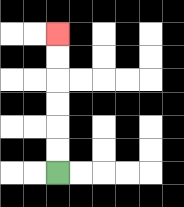{'start': '[2, 7]', 'end': '[2, 1]', 'path_directions': 'U,U,U,U,U,U', 'path_coordinates': '[[2, 7], [2, 6], [2, 5], [2, 4], [2, 3], [2, 2], [2, 1]]'}